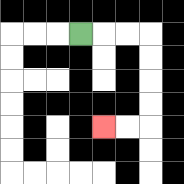{'start': '[3, 1]', 'end': '[4, 5]', 'path_directions': 'R,R,R,D,D,D,D,L,L', 'path_coordinates': '[[3, 1], [4, 1], [5, 1], [6, 1], [6, 2], [6, 3], [6, 4], [6, 5], [5, 5], [4, 5]]'}